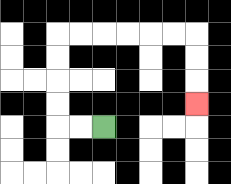{'start': '[4, 5]', 'end': '[8, 4]', 'path_directions': 'L,L,U,U,U,U,R,R,R,R,R,R,D,D,D', 'path_coordinates': '[[4, 5], [3, 5], [2, 5], [2, 4], [2, 3], [2, 2], [2, 1], [3, 1], [4, 1], [5, 1], [6, 1], [7, 1], [8, 1], [8, 2], [8, 3], [8, 4]]'}